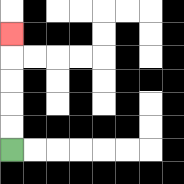{'start': '[0, 6]', 'end': '[0, 1]', 'path_directions': 'U,U,U,U,U', 'path_coordinates': '[[0, 6], [0, 5], [0, 4], [0, 3], [0, 2], [0, 1]]'}